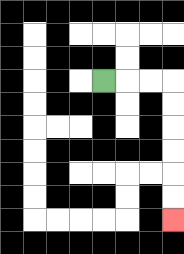{'start': '[4, 3]', 'end': '[7, 9]', 'path_directions': 'R,R,R,D,D,D,D,D,D', 'path_coordinates': '[[4, 3], [5, 3], [6, 3], [7, 3], [7, 4], [7, 5], [7, 6], [7, 7], [7, 8], [7, 9]]'}